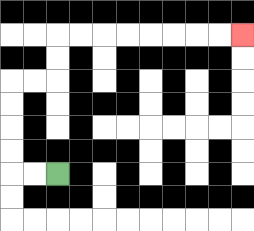{'start': '[2, 7]', 'end': '[10, 1]', 'path_directions': 'L,L,U,U,U,U,R,R,U,U,R,R,R,R,R,R,R,R', 'path_coordinates': '[[2, 7], [1, 7], [0, 7], [0, 6], [0, 5], [0, 4], [0, 3], [1, 3], [2, 3], [2, 2], [2, 1], [3, 1], [4, 1], [5, 1], [6, 1], [7, 1], [8, 1], [9, 1], [10, 1]]'}